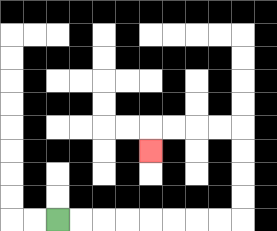{'start': '[2, 9]', 'end': '[6, 6]', 'path_directions': 'R,R,R,R,R,R,R,R,U,U,U,U,L,L,L,L,D', 'path_coordinates': '[[2, 9], [3, 9], [4, 9], [5, 9], [6, 9], [7, 9], [8, 9], [9, 9], [10, 9], [10, 8], [10, 7], [10, 6], [10, 5], [9, 5], [8, 5], [7, 5], [6, 5], [6, 6]]'}